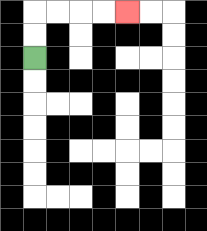{'start': '[1, 2]', 'end': '[5, 0]', 'path_directions': 'U,U,R,R,R,R', 'path_coordinates': '[[1, 2], [1, 1], [1, 0], [2, 0], [3, 0], [4, 0], [5, 0]]'}